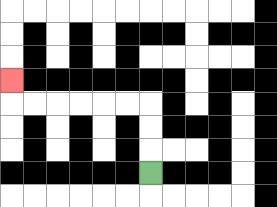{'start': '[6, 7]', 'end': '[0, 3]', 'path_directions': 'U,U,U,L,L,L,L,L,L,U', 'path_coordinates': '[[6, 7], [6, 6], [6, 5], [6, 4], [5, 4], [4, 4], [3, 4], [2, 4], [1, 4], [0, 4], [0, 3]]'}